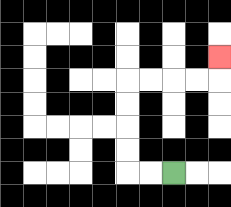{'start': '[7, 7]', 'end': '[9, 2]', 'path_directions': 'L,L,U,U,U,U,R,R,R,R,U', 'path_coordinates': '[[7, 7], [6, 7], [5, 7], [5, 6], [5, 5], [5, 4], [5, 3], [6, 3], [7, 3], [8, 3], [9, 3], [9, 2]]'}